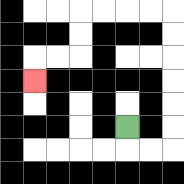{'start': '[5, 5]', 'end': '[1, 3]', 'path_directions': 'D,R,R,U,U,U,U,U,U,L,L,L,L,D,D,L,L,D', 'path_coordinates': '[[5, 5], [5, 6], [6, 6], [7, 6], [7, 5], [7, 4], [7, 3], [7, 2], [7, 1], [7, 0], [6, 0], [5, 0], [4, 0], [3, 0], [3, 1], [3, 2], [2, 2], [1, 2], [1, 3]]'}